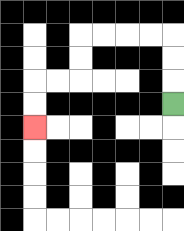{'start': '[7, 4]', 'end': '[1, 5]', 'path_directions': 'U,U,U,L,L,L,L,D,D,L,L,D,D', 'path_coordinates': '[[7, 4], [7, 3], [7, 2], [7, 1], [6, 1], [5, 1], [4, 1], [3, 1], [3, 2], [3, 3], [2, 3], [1, 3], [1, 4], [1, 5]]'}